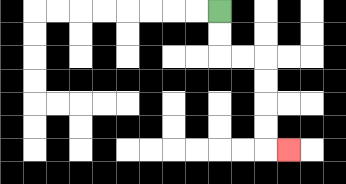{'start': '[9, 0]', 'end': '[12, 6]', 'path_directions': 'D,D,R,R,D,D,D,D,R', 'path_coordinates': '[[9, 0], [9, 1], [9, 2], [10, 2], [11, 2], [11, 3], [11, 4], [11, 5], [11, 6], [12, 6]]'}